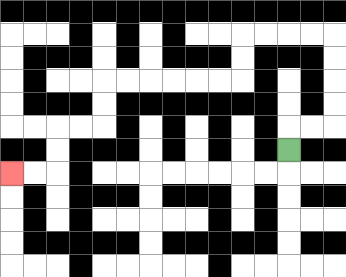{'start': '[12, 6]', 'end': '[0, 7]', 'path_directions': 'U,R,R,U,U,U,U,L,L,L,L,D,D,L,L,L,L,L,L,D,D,L,L,D,D,L,L', 'path_coordinates': '[[12, 6], [12, 5], [13, 5], [14, 5], [14, 4], [14, 3], [14, 2], [14, 1], [13, 1], [12, 1], [11, 1], [10, 1], [10, 2], [10, 3], [9, 3], [8, 3], [7, 3], [6, 3], [5, 3], [4, 3], [4, 4], [4, 5], [3, 5], [2, 5], [2, 6], [2, 7], [1, 7], [0, 7]]'}